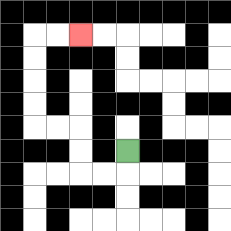{'start': '[5, 6]', 'end': '[3, 1]', 'path_directions': 'D,L,L,U,U,L,L,U,U,U,U,R,R', 'path_coordinates': '[[5, 6], [5, 7], [4, 7], [3, 7], [3, 6], [3, 5], [2, 5], [1, 5], [1, 4], [1, 3], [1, 2], [1, 1], [2, 1], [3, 1]]'}